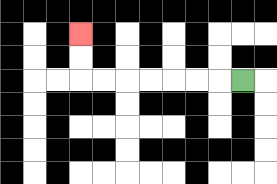{'start': '[10, 3]', 'end': '[3, 1]', 'path_directions': 'L,L,L,L,L,L,L,U,U', 'path_coordinates': '[[10, 3], [9, 3], [8, 3], [7, 3], [6, 3], [5, 3], [4, 3], [3, 3], [3, 2], [3, 1]]'}